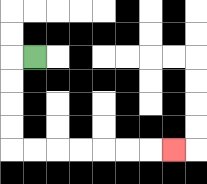{'start': '[1, 2]', 'end': '[7, 6]', 'path_directions': 'L,D,D,D,D,R,R,R,R,R,R,R', 'path_coordinates': '[[1, 2], [0, 2], [0, 3], [0, 4], [0, 5], [0, 6], [1, 6], [2, 6], [3, 6], [4, 6], [5, 6], [6, 6], [7, 6]]'}